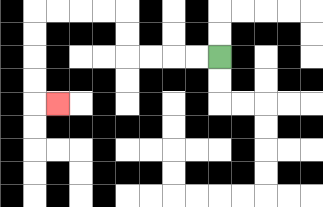{'start': '[9, 2]', 'end': '[2, 4]', 'path_directions': 'L,L,L,L,U,U,L,L,L,L,D,D,D,D,R', 'path_coordinates': '[[9, 2], [8, 2], [7, 2], [6, 2], [5, 2], [5, 1], [5, 0], [4, 0], [3, 0], [2, 0], [1, 0], [1, 1], [1, 2], [1, 3], [1, 4], [2, 4]]'}